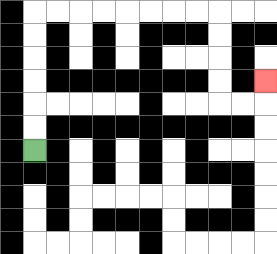{'start': '[1, 6]', 'end': '[11, 3]', 'path_directions': 'U,U,U,U,U,U,R,R,R,R,R,R,R,R,D,D,D,D,R,R,U', 'path_coordinates': '[[1, 6], [1, 5], [1, 4], [1, 3], [1, 2], [1, 1], [1, 0], [2, 0], [3, 0], [4, 0], [5, 0], [6, 0], [7, 0], [8, 0], [9, 0], [9, 1], [9, 2], [9, 3], [9, 4], [10, 4], [11, 4], [11, 3]]'}